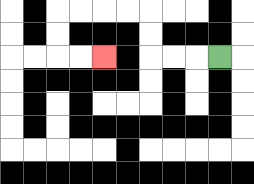{'start': '[9, 2]', 'end': '[4, 2]', 'path_directions': 'L,L,L,U,U,L,L,L,L,D,D,R,R', 'path_coordinates': '[[9, 2], [8, 2], [7, 2], [6, 2], [6, 1], [6, 0], [5, 0], [4, 0], [3, 0], [2, 0], [2, 1], [2, 2], [3, 2], [4, 2]]'}